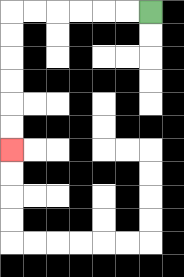{'start': '[6, 0]', 'end': '[0, 6]', 'path_directions': 'L,L,L,L,L,L,D,D,D,D,D,D', 'path_coordinates': '[[6, 0], [5, 0], [4, 0], [3, 0], [2, 0], [1, 0], [0, 0], [0, 1], [0, 2], [0, 3], [0, 4], [0, 5], [0, 6]]'}